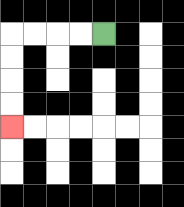{'start': '[4, 1]', 'end': '[0, 5]', 'path_directions': 'L,L,L,L,D,D,D,D', 'path_coordinates': '[[4, 1], [3, 1], [2, 1], [1, 1], [0, 1], [0, 2], [0, 3], [0, 4], [0, 5]]'}